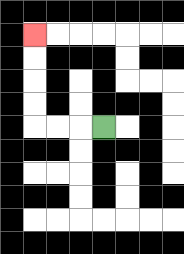{'start': '[4, 5]', 'end': '[1, 1]', 'path_directions': 'L,L,L,U,U,U,U', 'path_coordinates': '[[4, 5], [3, 5], [2, 5], [1, 5], [1, 4], [1, 3], [1, 2], [1, 1]]'}